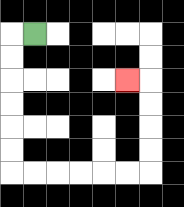{'start': '[1, 1]', 'end': '[5, 3]', 'path_directions': 'L,D,D,D,D,D,D,R,R,R,R,R,R,U,U,U,U,L', 'path_coordinates': '[[1, 1], [0, 1], [0, 2], [0, 3], [0, 4], [0, 5], [0, 6], [0, 7], [1, 7], [2, 7], [3, 7], [4, 7], [5, 7], [6, 7], [6, 6], [6, 5], [6, 4], [6, 3], [5, 3]]'}